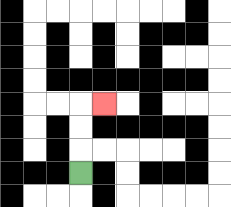{'start': '[3, 7]', 'end': '[4, 4]', 'path_directions': 'U,U,U,R', 'path_coordinates': '[[3, 7], [3, 6], [3, 5], [3, 4], [4, 4]]'}